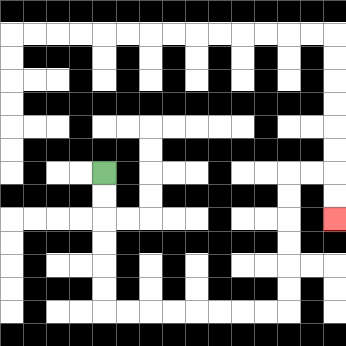{'start': '[4, 7]', 'end': '[14, 9]', 'path_directions': 'D,D,D,D,D,D,R,R,R,R,R,R,R,R,U,U,U,U,U,U,R,R,D,D', 'path_coordinates': '[[4, 7], [4, 8], [4, 9], [4, 10], [4, 11], [4, 12], [4, 13], [5, 13], [6, 13], [7, 13], [8, 13], [9, 13], [10, 13], [11, 13], [12, 13], [12, 12], [12, 11], [12, 10], [12, 9], [12, 8], [12, 7], [13, 7], [14, 7], [14, 8], [14, 9]]'}